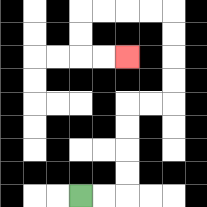{'start': '[3, 8]', 'end': '[5, 2]', 'path_directions': 'R,R,U,U,U,U,R,R,U,U,U,U,L,L,L,L,D,D,R,R', 'path_coordinates': '[[3, 8], [4, 8], [5, 8], [5, 7], [5, 6], [5, 5], [5, 4], [6, 4], [7, 4], [7, 3], [7, 2], [7, 1], [7, 0], [6, 0], [5, 0], [4, 0], [3, 0], [3, 1], [3, 2], [4, 2], [5, 2]]'}